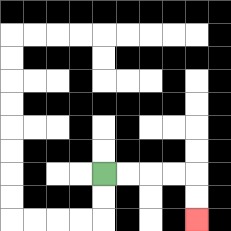{'start': '[4, 7]', 'end': '[8, 9]', 'path_directions': 'R,R,R,R,D,D', 'path_coordinates': '[[4, 7], [5, 7], [6, 7], [7, 7], [8, 7], [8, 8], [8, 9]]'}